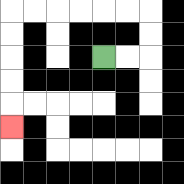{'start': '[4, 2]', 'end': '[0, 5]', 'path_directions': 'R,R,U,U,L,L,L,L,L,L,D,D,D,D,D', 'path_coordinates': '[[4, 2], [5, 2], [6, 2], [6, 1], [6, 0], [5, 0], [4, 0], [3, 0], [2, 0], [1, 0], [0, 0], [0, 1], [0, 2], [0, 3], [0, 4], [0, 5]]'}